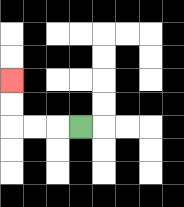{'start': '[3, 5]', 'end': '[0, 3]', 'path_directions': 'L,L,L,U,U', 'path_coordinates': '[[3, 5], [2, 5], [1, 5], [0, 5], [0, 4], [0, 3]]'}